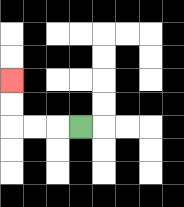{'start': '[3, 5]', 'end': '[0, 3]', 'path_directions': 'L,L,L,U,U', 'path_coordinates': '[[3, 5], [2, 5], [1, 5], [0, 5], [0, 4], [0, 3]]'}